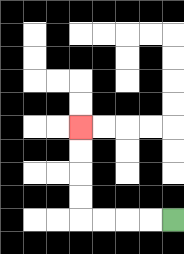{'start': '[7, 9]', 'end': '[3, 5]', 'path_directions': 'L,L,L,L,U,U,U,U', 'path_coordinates': '[[7, 9], [6, 9], [5, 9], [4, 9], [3, 9], [3, 8], [3, 7], [3, 6], [3, 5]]'}